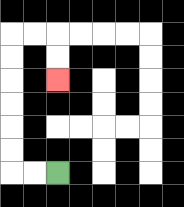{'start': '[2, 7]', 'end': '[2, 3]', 'path_directions': 'L,L,U,U,U,U,U,U,R,R,D,D', 'path_coordinates': '[[2, 7], [1, 7], [0, 7], [0, 6], [0, 5], [0, 4], [0, 3], [0, 2], [0, 1], [1, 1], [2, 1], [2, 2], [2, 3]]'}